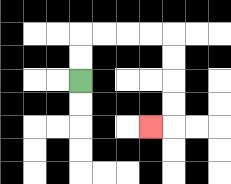{'start': '[3, 3]', 'end': '[6, 5]', 'path_directions': 'U,U,R,R,R,R,D,D,D,D,L', 'path_coordinates': '[[3, 3], [3, 2], [3, 1], [4, 1], [5, 1], [6, 1], [7, 1], [7, 2], [7, 3], [7, 4], [7, 5], [6, 5]]'}